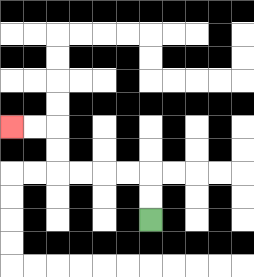{'start': '[6, 9]', 'end': '[0, 5]', 'path_directions': 'U,U,L,L,L,L,U,U,L,L', 'path_coordinates': '[[6, 9], [6, 8], [6, 7], [5, 7], [4, 7], [3, 7], [2, 7], [2, 6], [2, 5], [1, 5], [0, 5]]'}